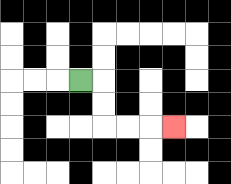{'start': '[3, 3]', 'end': '[7, 5]', 'path_directions': 'R,D,D,R,R,R', 'path_coordinates': '[[3, 3], [4, 3], [4, 4], [4, 5], [5, 5], [6, 5], [7, 5]]'}